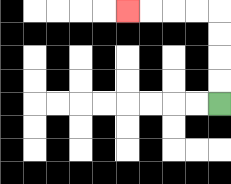{'start': '[9, 4]', 'end': '[5, 0]', 'path_directions': 'U,U,U,U,L,L,L,L', 'path_coordinates': '[[9, 4], [9, 3], [9, 2], [9, 1], [9, 0], [8, 0], [7, 0], [6, 0], [5, 0]]'}